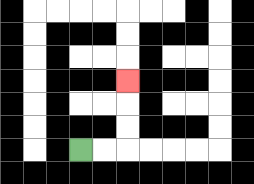{'start': '[3, 6]', 'end': '[5, 3]', 'path_directions': 'R,R,U,U,U', 'path_coordinates': '[[3, 6], [4, 6], [5, 6], [5, 5], [5, 4], [5, 3]]'}